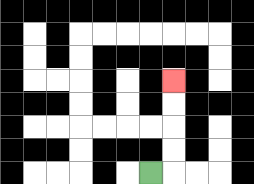{'start': '[6, 7]', 'end': '[7, 3]', 'path_directions': 'R,U,U,U,U', 'path_coordinates': '[[6, 7], [7, 7], [7, 6], [7, 5], [7, 4], [7, 3]]'}